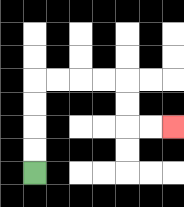{'start': '[1, 7]', 'end': '[7, 5]', 'path_directions': 'U,U,U,U,R,R,R,R,D,D,R,R', 'path_coordinates': '[[1, 7], [1, 6], [1, 5], [1, 4], [1, 3], [2, 3], [3, 3], [4, 3], [5, 3], [5, 4], [5, 5], [6, 5], [7, 5]]'}